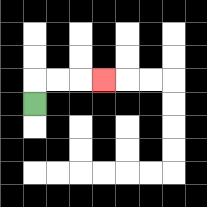{'start': '[1, 4]', 'end': '[4, 3]', 'path_directions': 'U,R,R,R', 'path_coordinates': '[[1, 4], [1, 3], [2, 3], [3, 3], [4, 3]]'}